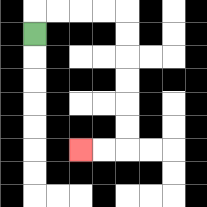{'start': '[1, 1]', 'end': '[3, 6]', 'path_directions': 'U,R,R,R,R,D,D,D,D,D,D,L,L', 'path_coordinates': '[[1, 1], [1, 0], [2, 0], [3, 0], [4, 0], [5, 0], [5, 1], [5, 2], [5, 3], [5, 4], [5, 5], [5, 6], [4, 6], [3, 6]]'}